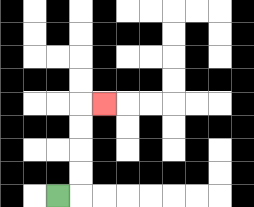{'start': '[2, 8]', 'end': '[4, 4]', 'path_directions': 'R,U,U,U,U,R', 'path_coordinates': '[[2, 8], [3, 8], [3, 7], [3, 6], [3, 5], [3, 4], [4, 4]]'}